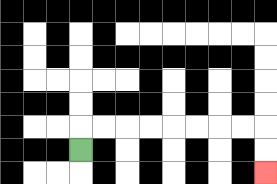{'start': '[3, 6]', 'end': '[11, 7]', 'path_directions': 'U,R,R,R,R,R,R,R,R,D,D', 'path_coordinates': '[[3, 6], [3, 5], [4, 5], [5, 5], [6, 5], [7, 5], [8, 5], [9, 5], [10, 5], [11, 5], [11, 6], [11, 7]]'}